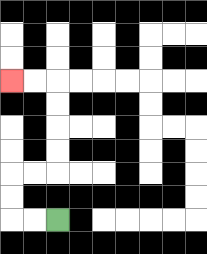{'start': '[2, 9]', 'end': '[0, 3]', 'path_directions': 'L,L,U,U,R,R,U,U,U,U,L,L', 'path_coordinates': '[[2, 9], [1, 9], [0, 9], [0, 8], [0, 7], [1, 7], [2, 7], [2, 6], [2, 5], [2, 4], [2, 3], [1, 3], [0, 3]]'}